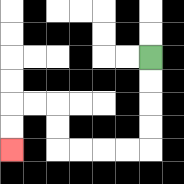{'start': '[6, 2]', 'end': '[0, 6]', 'path_directions': 'D,D,D,D,L,L,L,L,U,U,L,L,D,D', 'path_coordinates': '[[6, 2], [6, 3], [6, 4], [6, 5], [6, 6], [5, 6], [4, 6], [3, 6], [2, 6], [2, 5], [2, 4], [1, 4], [0, 4], [0, 5], [0, 6]]'}